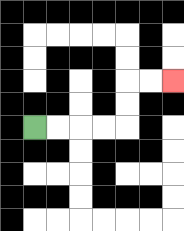{'start': '[1, 5]', 'end': '[7, 3]', 'path_directions': 'R,R,R,R,U,U,R,R', 'path_coordinates': '[[1, 5], [2, 5], [3, 5], [4, 5], [5, 5], [5, 4], [5, 3], [6, 3], [7, 3]]'}